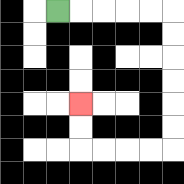{'start': '[2, 0]', 'end': '[3, 4]', 'path_directions': 'R,R,R,R,R,D,D,D,D,D,D,L,L,L,L,U,U', 'path_coordinates': '[[2, 0], [3, 0], [4, 0], [5, 0], [6, 0], [7, 0], [7, 1], [7, 2], [7, 3], [7, 4], [7, 5], [7, 6], [6, 6], [5, 6], [4, 6], [3, 6], [3, 5], [3, 4]]'}